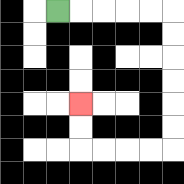{'start': '[2, 0]', 'end': '[3, 4]', 'path_directions': 'R,R,R,R,R,D,D,D,D,D,D,L,L,L,L,U,U', 'path_coordinates': '[[2, 0], [3, 0], [4, 0], [5, 0], [6, 0], [7, 0], [7, 1], [7, 2], [7, 3], [7, 4], [7, 5], [7, 6], [6, 6], [5, 6], [4, 6], [3, 6], [3, 5], [3, 4]]'}